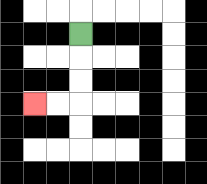{'start': '[3, 1]', 'end': '[1, 4]', 'path_directions': 'D,D,D,L,L', 'path_coordinates': '[[3, 1], [3, 2], [3, 3], [3, 4], [2, 4], [1, 4]]'}